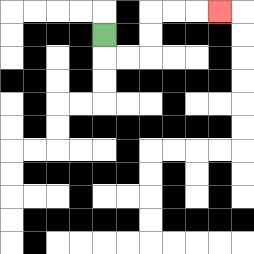{'start': '[4, 1]', 'end': '[9, 0]', 'path_directions': 'D,R,R,U,U,R,R,R', 'path_coordinates': '[[4, 1], [4, 2], [5, 2], [6, 2], [6, 1], [6, 0], [7, 0], [8, 0], [9, 0]]'}